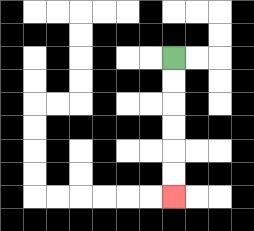{'start': '[7, 2]', 'end': '[7, 8]', 'path_directions': 'D,D,D,D,D,D', 'path_coordinates': '[[7, 2], [7, 3], [7, 4], [7, 5], [7, 6], [7, 7], [7, 8]]'}